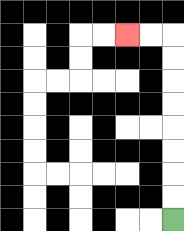{'start': '[7, 9]', 'end': '[5, 1]', 'path_directions': 'U,U,U,U,U,U,U,U,L,L', 'path_coordinates': '[[7, 9], [7, 8], [7, 7], [7, 6], [7, 5], [7, 4], [7, 3], [7, 2], [7, 1], [6, 1], [5, 1]]'}